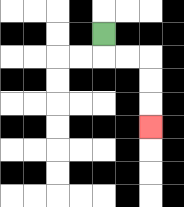{'start': '[4, 1]', 'end': '[6, 5]', 'path_directions': 'D,R,R,D,D,D', 'path_coordinates': '[[4, 1], [4, 2], [5, 2], [6, 2], [6, 3], [6, 4], [6, 5]]'}